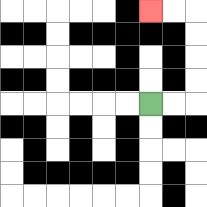{'start': '[6, 4]', 'end': '[6, 0]', 'path_directions': 'R,R,U,U,U,U,L,L', 'path_coordinates': '[[6, 4], [7, 4], [8, 4], [8, 3], [8, 2], [8, 1], [8, 0], [7, 0], [6, 0]]'}